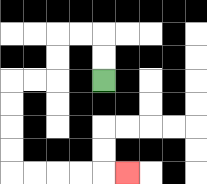{'start': '[4, 3]', 'end': '[5, 7]', 'path_directions': 'U,U,L,L,D,D,L,L,D,D,D,D,R,R,R,R,R', 'path_coordinates': '[[4, 3], [4, 2], [4, 1], [3, 1], [2, 1], [2, 2], [2, 3], [1, 3], [0, 3], [0, 4], [0, 5], [0, 6], [0, 7], [1, 7], [2, 7], [3, 7], [4, 7], [5, 7]]'}